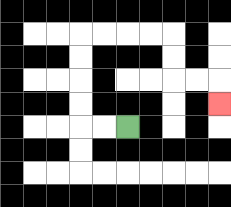{'start': '[5, 5]', 'end': '[9, 4]', 'path_directions': 'L,L,U,U,U,U,R,R,R,R,D,D,R,R,D', 'path_coordinates': '[[5, 5], [4, 5], [3, 5], [3, 4], [3, 3], [3, 2], [3, 1], [4, 1], [5, 1], [6, 1], [7, 1], [7, 2], [7, 3], [8, 3], [9, 3], [9, 4]]'}